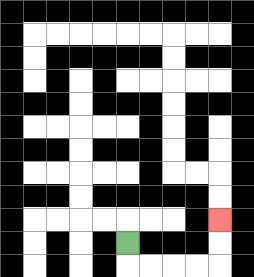{'start': '[5, 10]', 'end': '[9, 9]', 'path_directions': 'D,R,R,R,R,U,U', 'path_coordinates': '[[5, 10], [5, 11], [6, 11], [7, 11], [8, 11], [9, 11], [9, 10], [9, 9]]'}